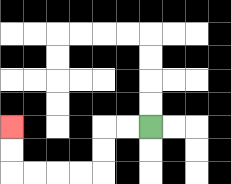{'start': '[6, 5]', 'end': '[0, 5]', 'path_directions': 'L,L,D,D,L,L,L,L,U,U', 'path_coordinates': '[[6, 5], [5, 5], [4, 5], [4, 6], [4, 7], [3, 7], [2, 7], [1, 7], [0, 7], [0, 6], [0, 5]]'}